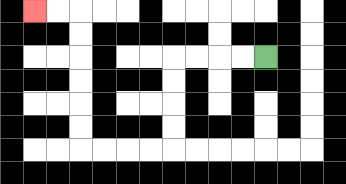{'start': '[11, 2]', 'end': '[1, 0]', 'path_directions': 'L,L,L,L,D,D,D,D,L,L,L,L,U,U,U,U,U,U,L,L', 'path_coordinates': '[[11, 2], [10, 2], [9, 2], [8, 2], [7, 2], [7, 3], [7, 4], [7, 5], [7, 6], [6, 6], [5, 6], [4, 6], [3, 6], [3, 5], [3, 4], [3, 3], [3, 2], [3, 1], [3, 0], [2, 0], [1, 0]]'}